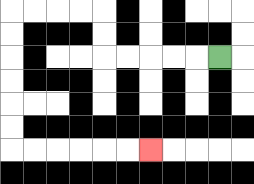{'start': '[9, 2]', 'end': '[6, 6]', 'path_directions': 'L,L,L,L,L,U,U,L,L,L,L,D,D,D,D,D,D,R,R,R,R,R,R', 'path_coordinates': '[[9, 2], [8, 2], [7, 2], [6, 2], [5, 2], [4, 2], [4, 1], [4, 0], [3, 0], [2, 0], [1, 0], [0, 0], [0, 1], [0, 2], [0, 3], [0, 4], [0, 5], [0, 6], [1, 6], [2, 6], [3, 6], [4, 6], [5, 6], [6, 6]]'}